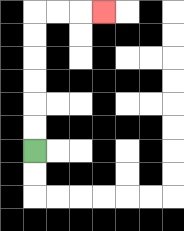{'start': '[1, 6]', 'end': '[4, 0]', 'path_directions': 'U,U,U,U,U,U,R,R,R', 'path_coordinates': '[[1, 6], [1, 5], [1, 4], [1, 3], [1, 2], [1, 1], [1, 0], [2, 0], [3, 0], [4, 0]]'}